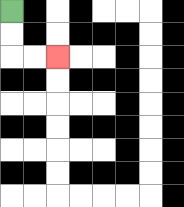{'start': '[0, 0]', 'end': '[2, 2]', 'path_directions': 'D,D,R,R', 'path_coordinates': '[[0, 0], [0, 1], [0, 2], [1, 2], [2, 2]]'}